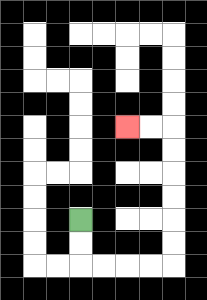{'start': '[3, 9]', 'end': '[5, 5]', 'path_directions': 'D,D,R,R,R,R,U,U,U,U,U,U,L,L', 'path_coordinates': '[[3, 9], [3, 10], [3, 11], [4, 11], [5, 11], [6, 11], [7, 11], [7, 10], [7, 9], [7, 8], [7, 7], [7, 6], [7, 5], [6, 5], [5, 5]]'}